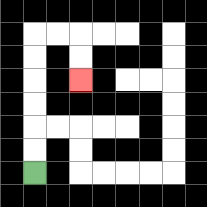{'start': '[1, 7]', 'end': '[3, 3]', 'path_directions': 'U,U,U,U,U,U,R,R,D,D', 'path_coordinates': '[[1, 7], [1, 6], [1, 5], [1, 4], [1, 3], [1, 2], [1, 1], [2, 1], [3, 1], [3, 2], [3, 3]]'}